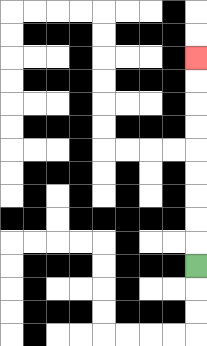{'start': '[8, 11]', 'end': '[8, 2]', 'path_directions': 'U,U,U,U,U,U,U,U,U', 'path_coordinates': '[[8, 11], [8, 10], [8, 9], [8, 8], [8, 7], [8, 6], [8, 5], [8, 4], [8, 3], [8, 2]]'}